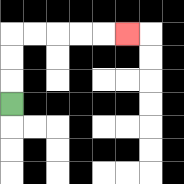{'start': '[0, 4]', 'end': '[5, 1]', 'path_directions': 'U,U,U,R,R,R,R,R', 'path_coordinates': '[[0, 4], [0, 3], [0, 2], [0, 1], [1, 1], [2, 1], [3, 1], [4, 1], [5, 1]]'}